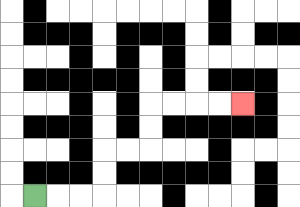{'start': '[1, 8]', 'end': '[10, 4]', 'path_directions': 'R,R,R,U,U,R,R,U,U,R,R,R,R', 'path_coordinates': '[[1, 8], [2, 8], [3, 8], [4, 8], [4, 7], [4, 6], [5, 6], [6, 6], [6, 5], [6, 4], [7, 4], [8, 4], [9, 4], [10, 4]]'}